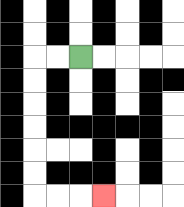{'start': '[3, 2]', 'end': '[4, 8]', 'path_directions': 'L,L,D,D,D,D,D,D,R,R,R', 'path_coordinates': '[[3, 2], [2, 2], [1, 2], [1, 3], [1, 4], [1, 5], [1, 6], [1, 7], [1, 8], [2, 8], [3, 8], [4, 8]]'}